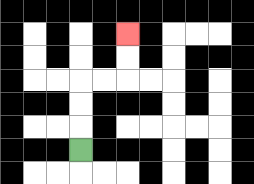{'start': '[3, 6]', 'end': '[5, 1]', 'path_directions': 'U,U,U,R,R,U,U', 'path_coordinates': '[[3, 6], [3, 5], [3, 4], [3, 3], [4, 3], [5, 3], [5, 2], [5, 1]]'}